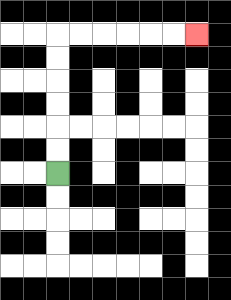{'start': '[2, 7]', 'end': '[8, 1]', 'path_directions': 'U,U,U,U,U,U,R,R,R,R,R,R', 'path_coordinates': '[[2, 7], [2, 6], [2, 5], [2, 4], [2, 3], [2, 2], [2, 1], [3, 1], [4, 1], [5, 1], [6, 1], [7, 1], [8, 1]]'}